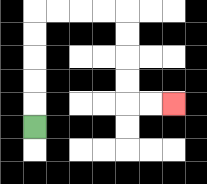{'start': '[1, 5]', 'end': '[7, 4]', 'path_directions': 'U,U,U,U,U,R,R,R,R,D,D,D,D,R,R', 'path_coordinates': '[[1, 5], [1, 4], [1, 3], [1, 2], [1, 1], [1, 0], [2, 0], [3, 0], [4, 0], [5, 0], [5, 1], [5, 2], [5, 3], [5, 4], [6, 4], [7, 4]]'}